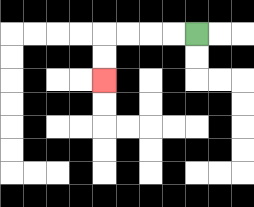{'start': '[8, 1]', 'end': '[4, 3]', 'path_directions': 'L,L,L,L,D,D', 'path_coordinates': '[[8, 1], [7, 1], [6, 1], [5, 1], [4, 1], [4, 2], [4, 3]]'}